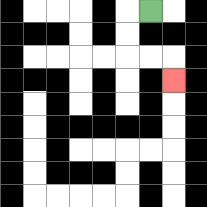{'start': '[6, 0]', 'end': '[7, 3]', 'path_directions': 'L,D,D,R,R,D', 'path_coordinates': '[[6, 0], [5, 0], [5, 1], [5, 2], [6, 2], [7, 2], [7, 3]]'}